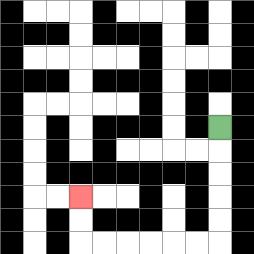{'start': '[9, 5]', 'end': '[3, 8]', 'path_directions': 'D,D,D,D,D,L,L,L,L,L,L,U,U', 'path_coordinates': '[[9, 5], [9, 6], [9, 7], [9, 8], [9, 9], [9, 10], [8, 10], [7, 10], [6, 10], [5, 10], [4, 10], [3, 10], [3, 9], [3, 8]]'}